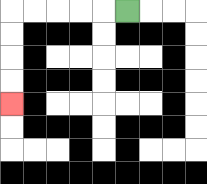{'start': '[5, 0]', 'end': '[0, 4]', 'path_directions': 'L,L,L,L,L,D,D,D,D', 'path_coordinates': '[[5, 0], [4, 0], [3, 0], [2, 0], [1, 0], [0, 0], [0, 1], [0, 2], [0, 3], [0, 4]]'}